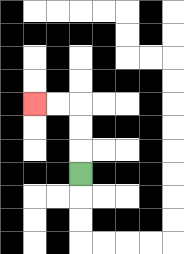{'start': '[3, 7]', 'end': '[1, 4]', 'path_directions': 'U,U,U,L,L', 'path_coordinates': '[[3, 7], [3, 6], [3, 5], [3, 4], [2, 4], [1, 4]]'}